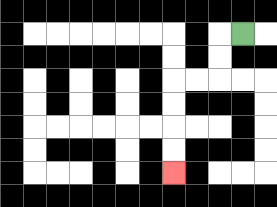{'start': '[10, 1]', 'end': '[7, 7]', 'path_directions': 'L,D,D,L,L,D,D,D,D', 'path_coordinates': '[[10, 1], [9, 1], [9, 2], [9, 3], [8, 3], [7, 3], [7, 4], [7, 5], [7, 6], [7, 7]]'}